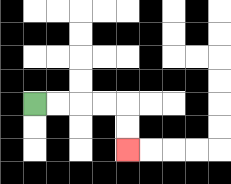{'start': '[1, 4]', 'end': '[5, 6]', 'path_directions': 'R,R,R,R,D,D', 'path_coordinates': '[[1, 4], [2, 4], [3, 4], [4, 4], [5, 4], [5, 5], [5, 6]]'}